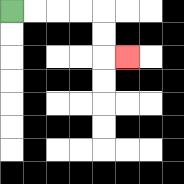{'start': '[0, 0]', 'end': '[5, 2]', 'path_directions': 'R,R,R,R,D,D,R', 'path_coordinates': '[[0, 0], [1, 0], [2, 0], [3, 0], [4, 0], [4, 1], [4, 2], [5, 2]]'}